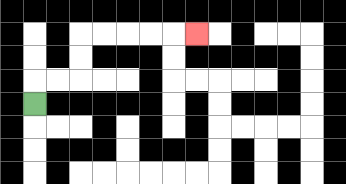{'start': '[1, 4]', 'end': '[8, 1]', 'path_directions': 'U,R,R,U,U,R,R,R,R,R', 'path_coordinates': '[[1, 4], [1, 3], [2, 3], [3, 3], [3, 2], [3, 1], [4, 1], [5, 1], [6, 1], [7, 1], [8, 1]]'}